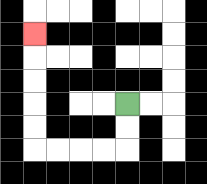{'start': '[5, 4]', 'end': '[1, 1]', 'path_directions': 'D,D,L,L,L,L,U,U,U,U,U', 'path_coordinates': '[[5, 4], [5, 5], [5, 6], [4, 6], [3, 6], [2, 6], [1, 6], [1, 5], [1, 4], [1, 3], [1, 2], [1, 1]]'}